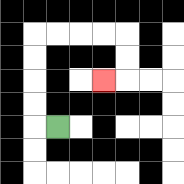{'start': '[2, 5]', 'end': '[4, 3]', 'path_directions': 'L,U,U,U,U,R,R,R,R,D,D,L', 'path_coordinates': '[[2, 5], [1, 5], [1, 4], [1, 3], [1, 2], [1, 1], [2, 1], [3, 1], [4, 1], [5, 1], [5, 2], [5, 3], [4, 3]]'}